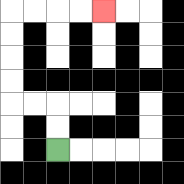{'start': '[2, 6]', 'end': '[4, 0]', 'path_directions': 'U,U,L,L,U,U,U,U,R,R,R,R', 'path_coordinates': '[[2, 6], [2, 5], [2, 4], [1, 4], [0, 4], [0, 3], [0, 2], [0, 1], [0, 0], [1, 0], [2, 0], [3, 0], [4, 0]]'}